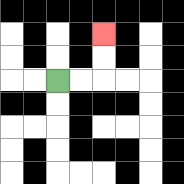{'start': '[2, 3]', 'end': '[4, 1]', 'path_directions': 'R,R,U,U', 'path_coordinates': '[[2, 3], [3, 3], [4, 3], [4, 2], [4, 1]]'}